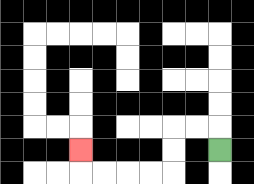{'start': '[9, 6]', 'end': '[3, 6]', 'path_directions': 'U,L,L,D,D,L,L,L,L,U', 'path_coordinates': '[[9, 6], [9, 5], [8, 5], [7, 5], [7, 6], [7, 7], [6, 7], [5, 7], [4, 7], [3, 7], [3, 6]]'}